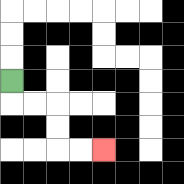{'start': '[0, 3]', 'end': '[4, 6]', 'path_directions': 'D,R,R,D,D,R,R', 'path_coordinates': '[[0, 3], [0, 4], [1, 4], [2, 4], [2, 5], [2, 6], [3, 6], [4, 6]]'}